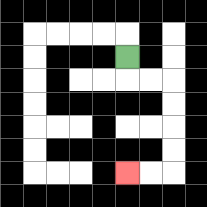{'start': '[5, 2]', 'end': '[5, 7]', 'path_directions': 'D,R,R,D,D,D,D,L,L', 'path_coordinates': '[[5, 2], [5, 3], [6, 3], [7, 3], [7, 4], [7, 5], [7, 6], [7, 7], [6, 7], [5, 7]]'}